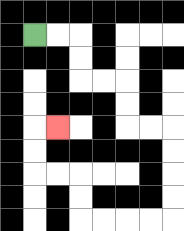{'start': '[1, 1]', 'end': '[2, 5]', 'path_directions': 'R,R,D,D,R,R,D,D,R,R,D,D,D,D,L,L,L,L,U,U,L,L,U,U,R', 'path_coordinates': '[[1, 1], [2, 1], [3, 1], [3, 2], [3, 3], [4, 3], [5, 3], [5, 4], [5, 5], [6, 5], [7, 5], [7, 6], [7, 7], [7, 8], [7, 9], [6, 9], [5, 9], [4, 9], [3, 9], [3, 8], [3, 7], [2, 7], [1, 7], [1, 6], [1, 5], [2, 5]]'}